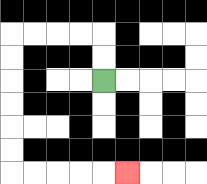{'start': '[4, 3]', 'end': '[5, 7]', 'path_directions': 'U,U,L,L,L,L,D,D,D,D,D,D,R,R,R,R,R', 'path_coordinates': '[[4, 3], [4, 2], [4, 1], [3, 1], [2, 1], [1, 1], [0, 1], [0, 2], [0, 3], [0, 4], [0, 5], [0, 6], [0, 7], [1, 7], [2, 7], [3, 7], [4, 7], [5, 7]]'}